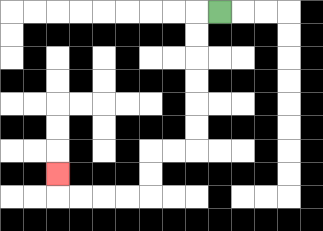{'start': '[9, 0]', 'end': '[2, 7]', 'path_directions': 'L,D,D,D,D,D,D,L,L,D,D,L,L,L,L,U', 'path_coordinates': '[[9, 0], [8, 0], [8, 1], [8, 2], [8, 3], [8, 4], [8, 5], [8, 6], [7, 6], [6, 6], [6, 7], [6, 8], [5, 8], [4, 8], [3, 8], [2, 8], [2, 7]]'}